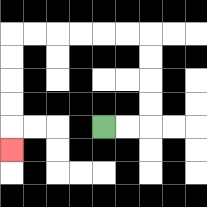{'start': '[4, 5]', 'end': '[0, 6]', 'path_directions': 'R,R,U,U,U,U,L,L,L,L,L,L,D,D,D,D,D', 'path_coordinates': '[[4, 5], [5, 5], [6, 5], [6, 4], [6, 3], [6, 2], [6, 1], [5, 1], [4, 1], [3, 1], [2, 1], [1, 1], [0, 1], [0, 2], [0, 3], [0, 4], [0, 5], [0, 6]]'}